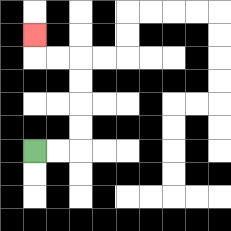{'start': '[1, 6]', 'end': '[1, 1]', 'path_directions': 'R,R,U,U,U,U,L,L,U', 'path_coordinates': '[[1, 6], [2, 6], [3, 6], [3, 5], [3, 4], [3, 3], [3, 2], [2, 2], [1, 2], [1, 1]]'}